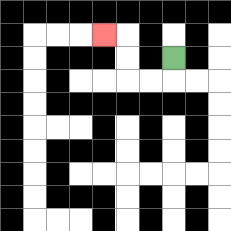{'start': '[7, 2]', 'end': '[4, 1]', 'path_directions': 'D,L,L,U,U,L', 'path_coordinates': '[[7, 2], [7, 3], [6, 3], [5, 3], [5, 2], [5, 1], [4, 1]]'}